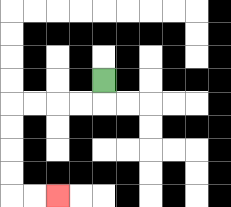{'start': '[4, 3]', 'end': '[2, 8]', 'path_directions': 'D,L,L,L,L,D,D,D,D,R,R', 'path_coordinates': '[[4, 3], [4, 4], [3, 4], [2, 4], [1, 4], [0, 4], [0, 5], [0, 6], [0, 7], [0, 8], [1, 8], [2, 8]]'}